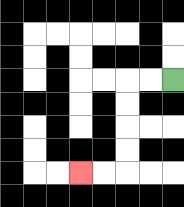{'start': '[7, 3]', 'end': '[3, 7]', 'path_directions': 'L,L,D,D,D,D,L,L', 'path_coordinates': '[[7, 3], [6, 3], [5, 3], [5, 4], [5, 5], [5, 6], [5, 7], [4, 7], [3, 7]]'}